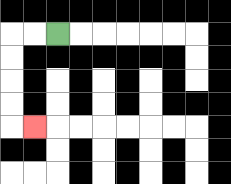{'start': '[2, 1]', 'end': '[1, 5]', 'path_directions': 'L,L,D,D,D,D,R', 'path_coordinates': '[[2, 1], [1, 1], [0, 1], [0, 2], [0, 3], [0, 4], [0, 5], [1, 5]]'}